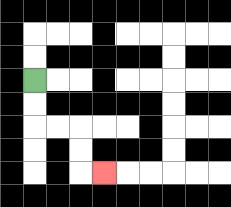{'start': '[1, 3]', 'end': '[4, 7]', 'path_directions': 'D,D,R,R,D,D,R', 'path_coordinates': '[[1, 3], [1, 4], [1, 5], [2, 5], [3, 5], [3, 6], [3, 7], [4, 7]]'}